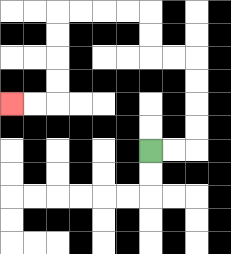{'start': '[6, 6]', 'end': '[0, 4]', 'path_directions': 'R,R,U,U,U,U,L,L,U,U,L,L,L,L,D,D,D,D,L,L', 'path_coordinates': '[[6, 6], [7, 6], [8, 6], [8, 5], [8, 4], [8, 3], [8, 2], [7, 2], [6, 2], [6, 1], [6, 0], [5, 0], [4, 0], [3, 0], [2, 0], [2, 1], [2, 2], [2, 3], [2, 4], [1, 4], [0, 4]]'}